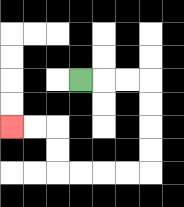{'start': '[3, 3]', 'end': '[0, 5]', 'path_directions': 'R,R,R,D,D,D,D,L,L,L,L,U,U,L,L', 'path_coordinates': '[[3, 3], [4, 3], [5, 3], [6, 3], [6, 4], [6, 5], [6, 6], [6, 7], [5, 7], [4, 7], [3, 7], [2, 7], [2, 6], [2, 5], [1, 5], [0, 5]]'}